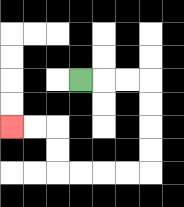{'start': '[3, 3]', 'end': '[0, 5]', 'path_directions': 'R,R,R,D,D,D,D,L,L,L,L,U,U,L,L', 'path_coordinates': '[[3, 3], [4, 3], [5, 3], [6, 3], [6, 4], [6, 5], [6, 6], [6, 7], [5, 7], [4, 7], [3, 7], [2, 7], [2, 6], [2, 5], [1, 5], [0, 5]]'}